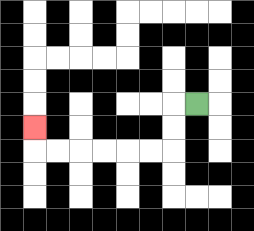{'start': '[8, 4]', 'end': '[1, 5]', 'path_directions': 'L,D,D,L,L,L,L,L,L,U', 'path_coordinates': '[[8, 4], [7, 4], [7, 5], [7, 6], [6, 6], [5, 6], [4, 6], [3, 6], [2, 6], [1, 6], [1, 5]]'}